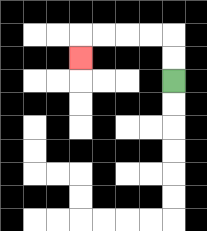{'start': '[7, 3]', 'end': '[3, 2]', 'path_directions': 'U,U,L,L,L,L,D', 'path_coordinates': '[[7, 3], [7, 2], [7, 1], [6, 1], [5, 1], [4, 1], [3, 1], [3, 2]]'}